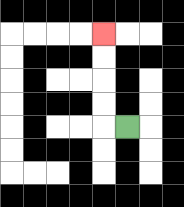{'start': '[5, 5]', 'end': '[4, 1]', 'path_directions': 'L,U,U,U,U', 'path_coordinates': '[[5, 5], [4, 5], [4, 4], [4, 3], [4, 2], [4, 1]]'}